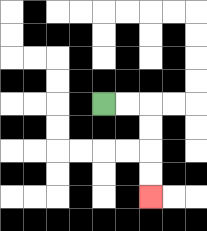{'start': '[4, 4]', 'end': '[6, 8]', 'path_directions': 'R,R,D,D,D,D', 'path_coordinates': '[[4, 4], [5, 4], [6, 4], [6, 5], [6, 6], [6, 7], [6, 8]]'}